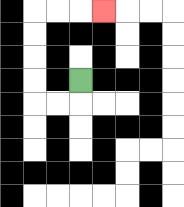{'start': '[3, 3]', 'end': '[4, 0]', 'path_directions': 'D,L,L,U,U,U,U,R,R,R', 'path_coordinates': '[[3, 3], [3, 4], [2, 4], [1, 4], [1, 3], [1, 2], [1, 1], [1, 0], [2, 0], [3, 0], [4, 0]]'}